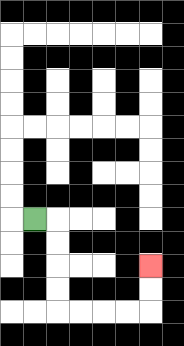{'start': '[1, 9]', 'end': '[6, 11]', 'path_directions': 'R,D,D,D,D,R,R,R,R,U,U', 'path_coordinates': '[[1, 9], [2, 9], [2, 10], [2, 11], [2, 12], [2, 13], [3, 13], [4, 13], [5, 13], [6, 13], [6, 12], [6, 11]]'}